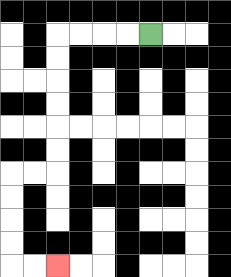{'start': '[6, 1]', 'end': '[2, 11]', 'path_directions': 'L,L,L,L,D,D,D,D,D,D,L,L,D,D,D,D,R,R', 'path_coordinates': '[[6, 1], [5, 1], [4, 1], [3, 1], [2, 1], [2, 2], [2, 3], [2, 4], [2, 5], [2, 6], [2, 7], [1, 7], [0, 7], [0, 8], [0, 9], [0, 10], [0, 11], [1, 11], [2, 11]]'}